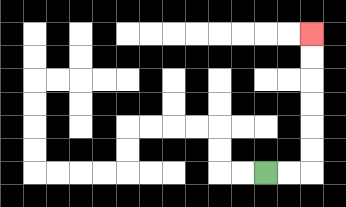{'start': '[11, 7]', 'end': '[13, 1]', 'path_directions': 'R,R,U,U,U,U,U,U', 'path_coordinates': '[[11, 7], [12, 7], [13, 7], [13, 6], [13, 5], [13, 4], [13, 3], [13, 2], [13, 1]]'}